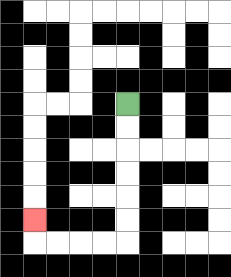{'start': '[5, 4]', 'end': '[1, 9]', 'path_directions': 'D,D,D,D,D,D,L,L,L,L,U', 'path_coordinates': '[[5, 4], [5, 5], [5, 6], [5, 7], [5, 8], [5, 9], [5, 10], [4, 10], [3, 10], [2, 10], [1, 10], [1, 9]]'}